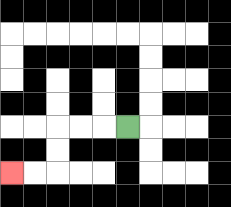{'start': '[5, 5]', 'end': '[0, 7]', 'path_directions': 'L,L,L,D,D,L,L', 'path_coordinates': '[[5, 5], [4, 5], [3, 5], [2, 5], [2, 6], [2, 7], [1, 7], [0, 7]]'}